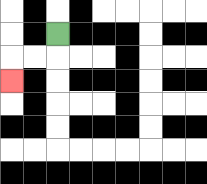{'start': '[2, 1]', 'end': '[0, 3]', 'path_directions': 'D,L,L,D', 'path_coordinates': '[[2, 1], [2, 2], [1, 2], [0, 2], [0, 3]]'}